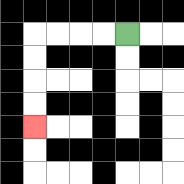{'start': '[5, 1]', 'end': '[1, 5]', 'path_directions': 'L,L,L,L,D,D,D,D', 'path_coordinates': '[[5, 1], [4, 1], [3, 1], [2, 1], [1, 1], [1, 2], [1, 3], [1, 4], [1, 5]]'}